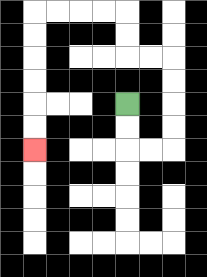{'start': '[5, 4]', 'end': '[1, 6]', 'path_directions': 'D,D,R,R,U,U,U,U,L,L,U,U,L,L,L,L,D,D,D,D,D,D', 'path_coordinates': '[[5, 4], [5, 5], [5, 6], [6, 6], [7, 6], [7, 5], [7, 4], [7, 3], [7, 2], [6, 2], [5, 2], [5, 1], [5, 0], [4, 0], [3, 0], [2, 0], [1, 0], [1, 1], [1, 2], [1, 3], [1, 4], [1, 5], [1, 6]]'}